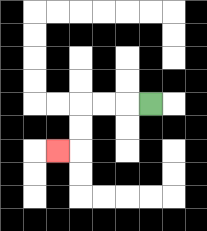{'start': '[6, 4]', 'end': '[2, 6]', 'path_directions': 'L,L,L,D,D,L', 'path_coordinates': '[[6, 4], [5, 4], [4, 4], [3, 4], [3, 5], [3, 6], [2, 6]]'}